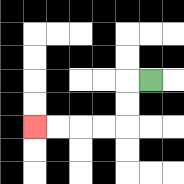{'start': '[6, 3]', 'end': '[1, 5]', 'path_directions': 'L,D,D,L,L,L,L', 'path_coordinates': '[[6, 3], [5, 3], [5, 4], [5, 5], [4, 5], [3, 5], [2, 5], [1, 5]]'}